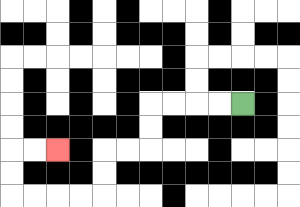{'start': '[10, 4]', 'end': '[2, 6]', 'path_directions': 'L,L,L,L,D,D,L,L,D,D,L,L,L,L,U,U,R,R', 'path_coordinates': '[[10, 4], [9, 4], [8, 4], [7, 4], [6, 4], [6, 5], [6, 6], [5, 6], [4, 6], [4, 7], [4, 8], [3, 8], [2, 8], [1, 8], [0, 8], [0, 7], [0, 6], [1, 6], [2, 6]]'}